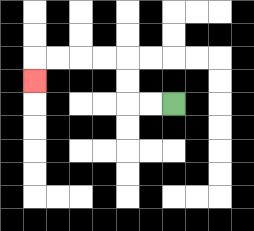{'start': '[7, 4]', 'end': '[1, 3]', 'path_directions': 'L,L,U,U,L,L,L,L,D', 'path_coordinates': '[[7, 4], [6, 4], [5, 4], [5, 3], [5, 2], [4, 2], [3, 2], [2, 2], [1, 2], [1, 3]]'}